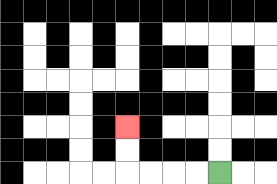{'start': '[9, 7]', 'end': '[5, 5]', 'path_directions': 'L,L,L,L,U,U', 'path_coordinates': '[[9, 7], [8, 7], [7, 7], [6, 7], [5, 7], [5, 6], [5, 5]]'}